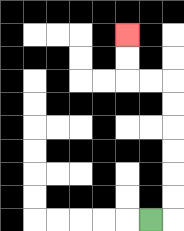{'start': '[6, 9]', 'end': '[5, 1]', 'path_directions': 'R,U,U,U,U,U,U,L,L,U,U', 'path_coordinates': '[[6, 9], [7, 9], [7, 8], [7, 7], [7, 6], [7, 5], [7, 4], [7, 3], [6, 3], [5, 3], [5, 2], [5, 1]]'}